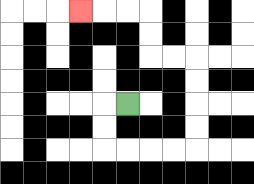{'start': '[5, 4]', 'end': '[3, 0]', 'path_directions': 'L,D,D,R,R,R,R,U,U,U,U,L,L,U,U,L,L,L', 'path_coordinates': '[[5, 4], [4, 4], [4, 5], [4, 6], [5, 6], [6, 6], [7, 6], [8, 6], [8, 5], [8, 4], [8, 3], [8, 2], [7, 2], [6, 2], [6, 1], [6, 0], [5, 0], [4, 0], [3, 0]]'}